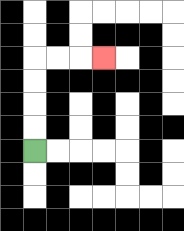{'start': '[1, 6]', 'end': '[4, 2]', 'path_directions': 'U,U,U,U,R,R,R', 'path_coordinates': '[[1, 6], [1, 5], [1, 4], [1, 3], [1, 2], [2, 2], [3, 2], [4, 2]]'}